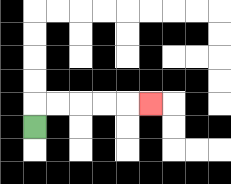{'start': '[1, 5]', 'end': '[6, 4]', 'path_directions': 'U,R,R,R,R,R', 'path_coordinates': '[[1, 5], [1, 4], [2, 4], [3, 4], [4, 4], [5, 4], [6, 4]]'}